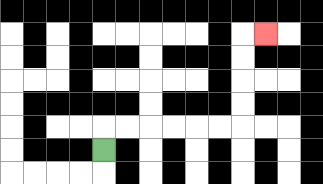{'start': '[4, 6]', 'end': '[11, 1]', 'path_directions': 'U,R,R,R,R,R,R,U,U,U,U,R', 'path_coordinates': '[[4, 6], [4, 5], [5, 5], [6, 5], [7, 5], [8, 5], [9, 5], [10, 5], [10, 4], [10, 3], [10, 2], [10, 1], [11, 1]]'}